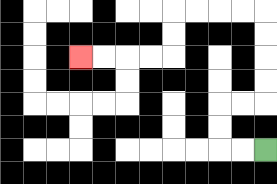{'start': '[11, 6]', 'end': '[3, 2]', 'path_directions': 'L,L,U,U,R,R,U,U,U,U,L,L,L,L,D,D,L,L,L,L', 'path_coordinates': '[[11, 6], [10, 6], [9, 6], [9, 5], [9, 4], [10, 4], [11, 4], [11, 3], [11, 2], [11, 1], [11, 0], [10, 0], [9, 0], [8, 0], [7, 0], [7, 1], [7, 2], [6, 2], [5, 2], [4, 2], [3, 2]]'}